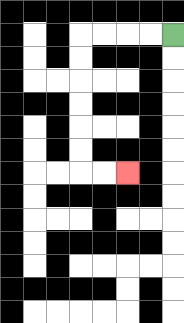{'start': '[7, 1]', 'end': '[5, 7]', 'path_directions': 'L,L,L,L,D,D,D,D,D,D,R,R', 'path_coordinates': '[[7, 1], [6, 1], [5, 1], [4, 1], [3, 1], [3, 2], [3, 3], [3, 4], [3, 5], [3, 6], [3, 7], [4, 7], [5, 7]]'}